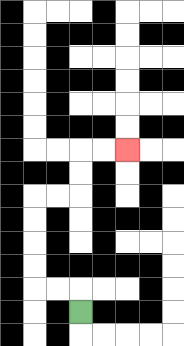{'start': '[3, 13]', 'end': '[5, 6]', 'path_directions': 'U,L,L,U,U,U,U,R,R,U,U,R,R', 'path_coordinates': '[[3, 13], [3, 12], [2, 12], [1, 12], [1, 11], [1, 10], [1, 9], [1, 8], [2, 8], [3, 8], [3, 7], [3, 6], [4, 6], [5, 6]]'}